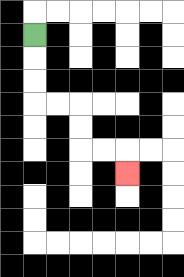{'start': '[1, 1]', 'end': '[5, 7]', 'path_directions': 'D,D,D,R,R,D,D,R,R,D', 'path_coordinates': '[[1, 1], [1, 2], [1, 3], [1, 4], [2, 4], [3, 4], [3, 5], [3, 6], [4, 6], [5, 6], [5, 7]]'}